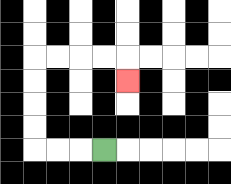{'start': '[4, 6]', 'end': '[5, 3]', 'path_directions': 'L,L,L,U,U,U,U,R,R,R,R,D', 'path_coordinates': '[[4, 6], [3, 6], [2, 6], [1, 6], [1, 5], [1, 4], [1, 3], [1, 2], [2, 2], [3, 2], [4, 2], [5, 2], [5, 3]]'}